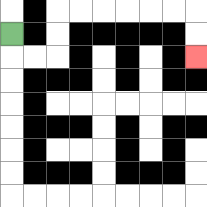{'start': '[0, 1]', 'end': '[8, 2]', 'path_directions': 'D,R,R,U,U,R,R,R,R,R,R,D,D', 'path_coordinates': '[[0, 1], [0, 2], [1, 2], [2, 2], [2, 1], [2, 0], [3, 0], [4, 0], [5, 0], [6, 0], [7, 0], [8, 0], [8, 1], [8, 2]]'}